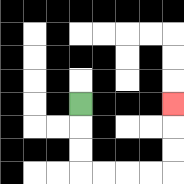{'start': '[3, 4]', 'end': '[7, 4]', 'path_directions': 'D,D,D,R,R,R,R,U,U,U', 'path_coordinates': '[[3, 4], [3, 5], [3, 6], [3, 7], [4, 7], [5, 7], [6, 7], [7, 7], [7, 6], [7, 5], [7, 4]]'}